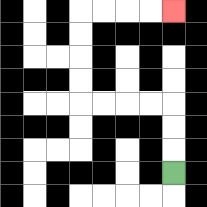{'start': '[7, 7]', 'end': '[7, 0]', 'path_directions': 'U,U,U,L,L,L,L,U,U,U,U,R,R,R,R', 'path_coordinates': '[[7, 7], [7, 6], [7, 5], [7, 4], [6, 4], [5, 4], [4, 4], [3, 4], [3, 3], [3, 2], [3, 1], [3, 0], [4, 0], [5, 0], [6, 0], [7, 0]]'}